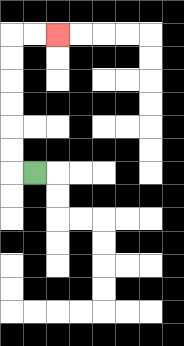{'start': '[1, 7]', 'end': '[2, 1]', 'path_directions': 'L,U,U,U,U,U,U,R,R', 'path_coordinates': '[[1, 7], [0, 7], [0, 6], [0, 5], [0, 4], [0, 3], [0, 2], [0, 1], [1, 1], [2, 1]]'}